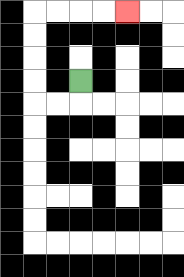{'start': '[3, 3]', 'end': '[5, 0]', 'path_directions': 'D,L,L,U,U,U,U,R,R,R,R', 'path_coordinates': '[[3, 3], [3, 4], [2, 4], [1, 4], [1, 3], [1, 2], [1, 1], [1, 0], [2, 0], [3, 0], [4, 0], [5, 0]]'}